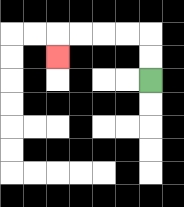{'start': '[6, 3]', 'end': '[2, 2]', 'path_directions': 'U,U,L,L,L,L,D', 'path_coordinates': '[[6, 3], [6, 2], [6, 1], [5, 1], [4, 1], [3, 1], [2, 1], [2, 2]]'}